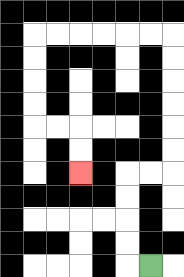{'start': '[6, 11]', 'end': '[3, 7]', 'path_directions': 'L,U,U,U,U,R,R,U,U,U,U,U,U,L,L,L,L,L,L,D,D,D,D,R,R,D,D', 'path_coordinates': '[[6, 11], [5, 11], [5, 10], [5, 9], [5, 8], [5, 7], [6, 7], [7, 7], [7, 6], [7, 5], [7, 4], [7, 3], [7, 2], [7, 1], [6, 1], [5, 1], [4, 1], [3, 1], [2, 1], [1, 1], [1, 2], [1, 3], [1, 4], [1, 5], [2, 5], [3, 5], [3, 6], [3, 7]]'}